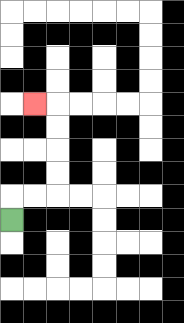{'start': '[0, 9]', 'end': '[1, 4]', 'path_directions': 'U,R,R,U,U,U,U,L', 'path_coordinates': '[[0, 9], [0, 8], [1, 8], [2, 8], [2, 7], [2, 6], [2, 5], [2, 4], [1, 4]]'}